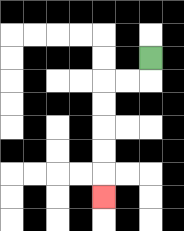{'start': '[6, 2]', 'end': '[4, 8]', 'path_directions': 'D,L,L,D,D,D,D,D', 'path_coordinates': '[[6, 2], [6, 3], [5, 3], [4, 3], [4, 4], [4, 5], [4, 6], [4, 7], [4, 8]]'}